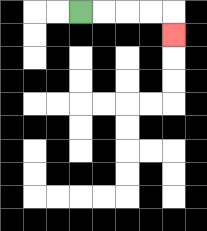{'start': '[3, 0]', 'end': '[7, 1]', 'path_directions': 'R,R,R,R,D', 'path_coordinates': '[[3, 0], [4, 0], [5, 0], [6, 0], [7, 0], [7, 1]]'}